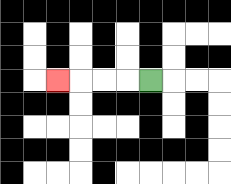{'start': '[6, 3]', 'end': '[2, 3]', 'path_directions': 'L,L,L,L', 'path_coordinates': '[[6, 3], [5, 3], [4, 3], [3, 3], [2, 3]]'}